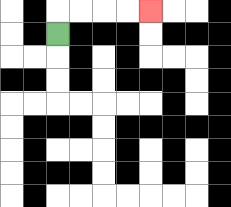{'start': '[2, 1]', 'end': '[6, 0]', 'path_directions': 'U,R,R,R,R', 'path_coordinates': '[[2, 1], [2, 0], [3, 0], [4, 0], [5, 0], [6, 0]]'}